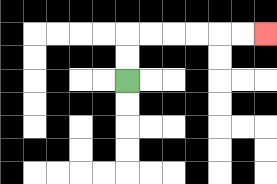{'start': '[5, 3]', 'end': '[11, 1]', 'path_directions': 'U,U,R,R,R,R,R,R', 'path_coordinates': '[[5, 3], [5, 2], [5, 1], [6, 1], [7, 1], [8, 1], [9, 1], [10, 1], [11, 1]]'}